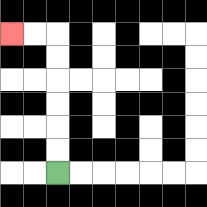{'start': '[2, 7]', 'end': '[0, 1]', 'path_directions': 'U,U,U,U,U,U,L,L', 'path_coordinates': '[[2, 7], [2, 6], [2, 5], [2, 4], [2, 3], [2, 2], [2, 1], [1, 1], [0, 1]]'}